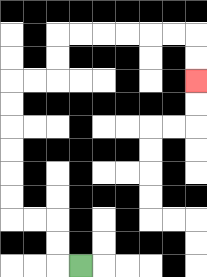{'start': '[3, 11]', 'end': '[8, 3]', 'path_directions': 'L,U,U,L,L,U,U,U,U,U,U,R,R,U,U,R,R,R,R,R,R,D,D', 'path_coordinates': '[[3, 11], [2, 11], [2, 10], [2, 9], [1, 9], [0, 9], [0, 8], [0, 7], [0, 6], [0, 5], [0, 4], [0, 3], [1, 3], [2, 3], [2, 2], [2, 1], [3, 1], [4, 1], [5, 1], [6, 1], [7, 1], [8, 1], [8, 2], [8, 3]]'}